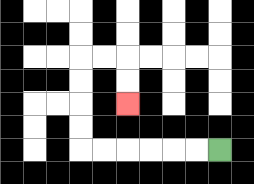{'start': '[9, 6]', 'end': '[5, 4]', 'path_directions': 'L,L,L,L,L,L,U,U,U,U,R,R,D,D', 'path_coordinates': '[[9, 6], [8, 6], [7, 6], [6, 6], [5, 6], [4, 6], [3, 6], [3, 5], [3, 4], [3, 3], [3, 2], [4, 2], [5, 2], [5, 3], [5, 4]]'}